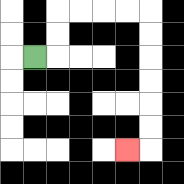{'start': '[1, 2]', 'end': '[5, 6]', 'path_directions': 'R,U,U,R,R,R,R,D,D,D,D,D,D,L', 'path_coordinates': '[[1, 2], [2, 2], [2, 1], [2, 0], [3, 0], [4, 0], [5, 0], [6, 0], [6, 1], [6, 2], [6, 3], [6, 4], [6, 5], [6, 6], [5, 6]]'}